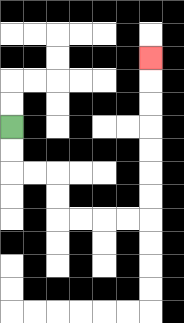{'start': '[0, 5]', 'end': '[6, 2]', 'path_directions': 'D,D,R,R,D,D,R,R,R,R,U,U,U,U,U,U,U', 'path_coordinates': '[[0, 5], [0, 6], [0, 7], [1, 7], [2, 7], [2, 8], [2, 9], [3, 9], [4, 9], [5, 9], [6, 9], [6, 8], [6, 7], [6, 6], [6, 5], [6, 4], [6, 3], [6, 2]]'}